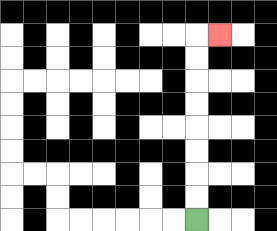{'start': '[8, 9]', 'end': '[9, 1]', 'path_directions': 'U,U,U,U,U,U,U,U,R', 'path_coordinates': '[[8, 9], [8, 8], [8, 7], [8, 6], [8, 5], [8, 4], [8, 3], [8, 2], [8, 1], [9, 1]]'}